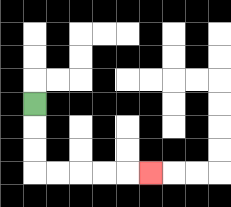{'start': '[1, 4]', 'end': '[6, 7]', 'path_directions': 'D,D,D,R,R,R,R,R', 'path_coordinates': '[[1, 4], [1, 5], [1, 6], [1, 7], [2, 7], [3, 7], [4, 7], [5, 7], [6, 7]]'}